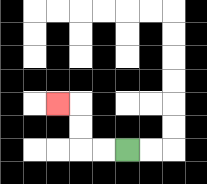{'start': '[5, 6]', 'end': '[2, 4]', 'path_directions': 'L,L,U,U,L', 'path_coordinates': '[[5, 6], [4, 6], [3, 6], [3, 5], [3, 4], [2, 4]]'}